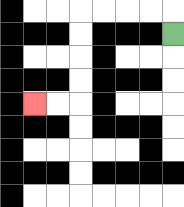{'start': '[7, 1]', 'end': '[1, 4]', 'path_directions': 'U,L,L,L,L,D,D,D,D,L,L', 'path_coordinates': '[[7, 1], [7, 0], [6, 0], [5, 0], [4, 0], [3, 0], [3, 1], [3, 2], [3, 3], [3, 4], [2, 4], [1, 4]]'}